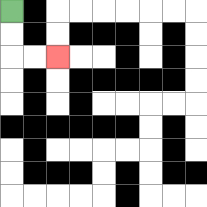{'start': '[0, 0]', 'end': '[2, 2]', 'path_directions': 'D,D,R,R', 'path_coordinates': '[[0, 0], [0, 1], [0, 2], [1, 2], [2, 2]]'}